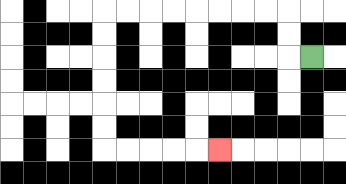{'start': '[13, 2]', 'end': '[9, 6]', 'path_directions': 'L,U,U,L,L,L,L,L,L,L,L,D,D,D,D,D,D,R,R,R,R,R', 'path_coordinates': '[[13, 2], [12, 2], [12, 1], [12, 0], [11, 0], [10, 0], [9, 0], [8, 0], [7, 0], [6, 0], [5, 0], [4, 0], [4, 1], [4, 2], [4, 3], [4, 4], [4, 5], [4, 6], [5, 6], [6, 6], [7, 6], [8, 6], [9, 6]]'}